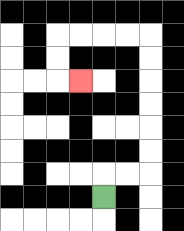{'start': '[4, 8]', 'end': '[3, 3]', 'path_directions': 'U,R,R,U,U,U,U,U,U,L,L,L,L,D,D,R', 'path_coordinates': '[[4, 8], [4, 7], [5, 7], [6, 7], [6, 6], [6, 5], [6, 4], [6, 3], [6, 2], [6, 1], [5, 1], [4, 1], [3, 1], [2, 1], [2, 2], [2, 3], [3, 3]]'}